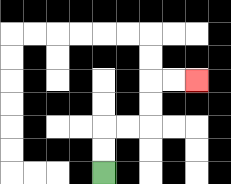{'start': '[4, 7]', 'end': '[8, 3]', 'path_directions': 'U,U,R,R,U,U,R,R', 'path_coordinates': '[[4, 7], [4, 6], [4, 5], [5, 5], [6, 5], [6, 4], [6, 3], [7, 3], [8, 3]]'}